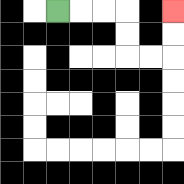{'start': '[2, 0]', 'end': '[7, 0]', 'path_directions': 'R,R,R,D,D,R,R,U,U', 'path_coordinates': '[[2, 0], [3, 0], [4, 0], [5, 0], [5, 1], [5, 2], [6, 2], [7, 2], [7, 1], [7, 0]]'}